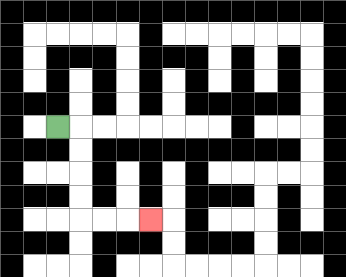{'start': '[2, 5]', 'end': '[6, 9]', 'path_directions': 'R,D,D,D,D,R,R,R', 'path_coordinates': '[[2, 5], [3, 5], [3, 6], [3, 7], [3, 8], [3, 9], [4, 9], [5, 9], [6, 9]]'}